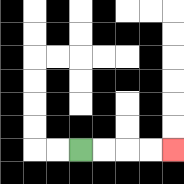{'start': '[3, 6]', 'end': '[7, 6]', 'path_directions': 'R,R,R,R', 'path_coordinates': '[[3, 6], [4, 6], [5, 6], [6, 6], [7, 6]]'}